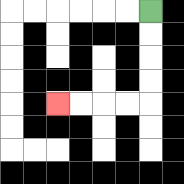{'start': '[6, 0]', 'end': '[2, 4]', 'path_directions': 'D,D,D,D,L,L,L,L', 'path_coordinates': '[[6, 0], [6, 1], [6, 2], [6, 3], [6, 4], [5, 4], [4, 4], [3, 4], [2, 4]]'}